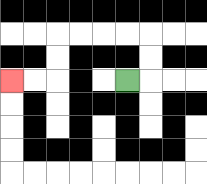{'start': '[5, 3]', 'end': '[0, 3]', 'path_directions': 'R,U,U,L,L,L,L,D,D,L,L', 'path_coordinates': '[[5, 3], [6, 3], [6, 2], [6, 1], [5, 1], [4, 1], [3, 1], [2, 1], [2, 2], [2, 3], [1, 3], [0, 3]]'}